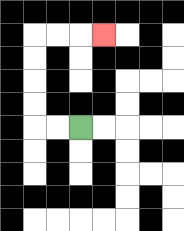{'start': '[3, 5]', 'end': '[4, 1]', 'path_directions': 'L,L,U,U,U,U,R,R,R', 'path_coordinates': '[[3, 5], [2, 5], [1, 5], [1, 4], [1, 3], [1, 2], [1, 1], [2, 1], [3, 1], [4, 1]]'}